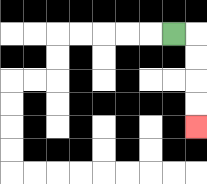{'start': '[7, 1]', 'end': '[8, 5]', 'path_directions': 'R,D,D,D,D', 'path_coordinates': '[[7, 1], [8, 1], [8, 2], [8, 3], [8, 4], [8, 5]]'}